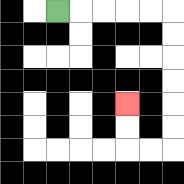{'start': '[2, 0]', 'end': '[5, 4]', 'path_directions': 'R,R,R,R,R,D,D,D,D,D,D,L,L,U,U', 'path_coordinates': '[[2, 0], [3, 0], [4, 0], [5, 0], [6, 0], [7, 0], [7, 1], [7, 2], [7, 3], [7, 4], [7, 5], [7, 6], [6, 6], [5, 6], [5, 5], [5, 4]]'}